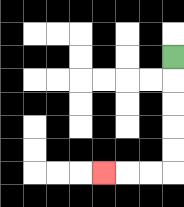{'start': '[7, 2]', 'end': '[4, 7]', 'path_directions': 'D,D,D,D,D,L,L,L', 'path_coordinates': '[[7, 2], [7, 3], [7, 4], [7, 5], [7, 6], [7, 7], [6, 7], [5, 7], [4, 7]]'}